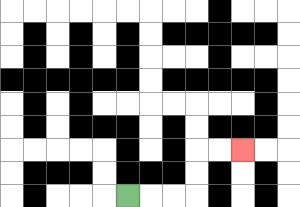{'start': '[5, 8]', 'end': '[10, 6]', 'path_directions': 'R,R,R,U,U,R,R', 'path_coordinates': '[[5, 8], [6, 8], [7, 8], [8, 8], [8, 7], [8, 6], [9, 6], [10, 6]]'}